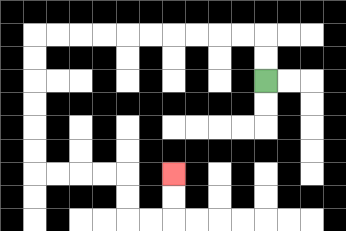{'start': '[11, 3]', 'end': '[7, 7]', 'path_directions': 'U,U,L,L,L,L,L,L,L,L,L,L,D,D,D,D,D,D,R,R,R,R,D,D,R,R,U,U', 'path_coordinates': '[[11, 3], [11, 2], [11, 1], [10, 1], [9, 1], [8, 1], [7, 1], [6, 1], [5, 1], [4, 1], [3, 1], [2, 1], [1, 1], [1, 2], [1, 3], [1, 4], [1, 5], [1, 6], [1, 7], [2, 7], [3, 7], [4, 7], [5, 7], [5, 8], [5, 9], [6, 9], [7, 9], [7, 8], [7, 7]]'}